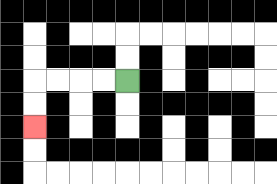{'start': '[5, 3]', 'end': '[1, 5]', 'path_directions': 'L,L,L,L,D,D', 'path_coordinates': '[[5, 3], [4, 3], [3, 3], [2, 3], [1, 3], [1, 4], [1, 5]]'}